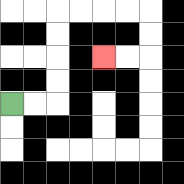{'start': '[0, 4]', 'end': '[4, 2]', 'path_directions': 'R,R,U,U,U,U,R,R,R,R,D,D,L,L', 'path_coordinates': '[[0, 4], [1, 4], [2, 4], [2, 3], [2, 2], [2, 1], [2, 0], [3, 0], [4, 0], [5, 0], [6, 0], [6, 1], [6, 2], [5, 2], [4, 2]]'}